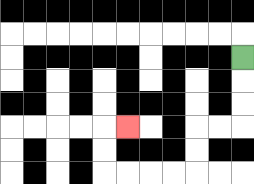{'start': '[10, 2]', 'end': '[5, 5]', 'path_directions': 'D,D,D,L,L,D,D,L,L,L,L,U,U,R', 'path_coordinates': '[[10, 2], [10, 3], [10, 4], [10, 5], [9, 5], [8, 5], [8, 6], [8, 7], [7, 7], [6, 7], [5, 7], [4, 7], [4, 6], [4, 5], [5, 5]]'}